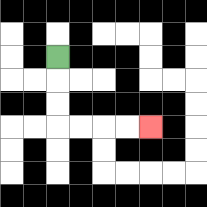{'start': '[2, 2]', 'end': '[6, 5]', 'path_directions': 'D,D,D,R,R,R,R', 'path_coordinates': '[[2, 2], [2, 3], [2, 4], [2, 5], [3, 5], [4, 5], [5, 5], [6, 5]]'}